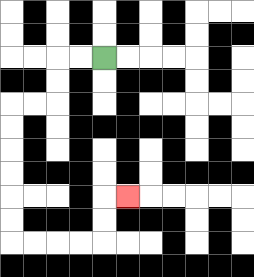{'start': '[4, 2]', 'end': '[5, 8]', 'path_directions': 'L,L,D,D,L,L,D,D,D,D,D,D,R,R,R,R,U,U,R', 'path_coordinates': '[[4, 2], [3, 2], [2, 2], [2, 3], [2, 4], [1, 4], [0, 4], [0, 5], [0, 6], [0, 7], [0, 8], [0, 9], [0, 10], [1, 10], [2, 10], [3, 10], [4, 10], [4, 9], [4, 8], [5, 8]]'}